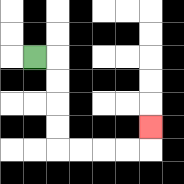{'start': '[1, 2]', 'end': '[6, 5]', 'path_directions': 'R,D,D,D,D,R,R,R,R,U', 'path_coordinates': '[[1, 2], [2, 2], [2, 3], [2, 4], [2, 5], [2, 6], [3, 6], [4, 6], [5, 6], [6, 6], [6, 5]]'}